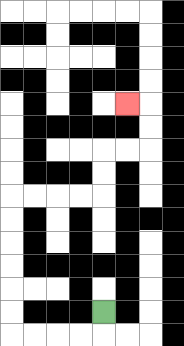{'start': '[4, 13]', 'end': '[5, 4]', 'path_directions': 'D,L,L,L,L,U,U,U,U,U,U,R,R,R,R,U,U,R,R,U,U,L', 'path_coordinates': '[[4, 13], [4, 14], [3, 14], [2, 14], [1, 14], [0, 14], [0, 13], [0, 12], [0, 11], [0, 10], [0, 9], [0, 8], [1, 8], [2, 8], [3, 8], [4, 8], [4, 7], [4, 6], [5, 6], [6, 6], [6, 5], [6, 4], [5, 4]]'}